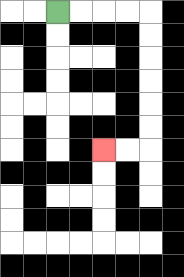{'start': '[2, 0]', 'end': '[4, 6]', 'path_directions': 'R,R,R,R,D,D,D,D,D,D,L,L', 'path_coordinates': '[[2, 0], [3, 0], [4, 0], [5, 0], [6, 0], [6, 1], [6, 2], [6, 3], [6, 4], [6, 5], [6, 6], [5, 6], [4, 6]]'}